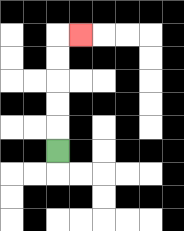{'start': '[2, 6]', 'end': '[3, 1]', 'path_directions': 'U,U,U,U,U,R', 'path_coordinates': '[[2, 6], [2, 5], [2, 4], [2, 3], [2, 2], [2, 1], [3, 1]]'}